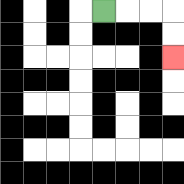{'start': '[4, 0]', 'end': '[7, 2]', 'path_directions': 'R,R,R,D,D', 'path_coordinates': '[[4, 0], [5, 0], [6, 0], [7, 0], [7, 1], [7, 2]]'}